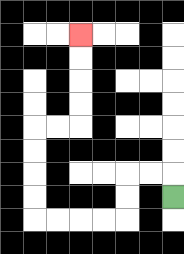{'start': '[7, 8]', 'end': '[3, 1]', 'path_directions': 'U,L,L,D,D,L,L,L,L,U,U,U,U,R,R,U,U,U,U', 'path_coordinates': '[[7, 8], [7, 7], [6, 7], [5, 7], [5, 8], [5, 9], [4, 9], [3, 9], [2, 9], [1, 9], [1, 8], [1, 7], [1, 6], [1, 5], [2, 5], [3, 5], [3, 4], [3, 3], [3, 2], [3, 1]]'}